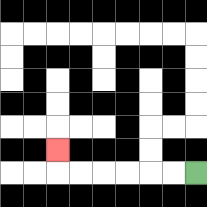{'start': '[8, 7]', 'end': '[2, 6]', 'path_directions': 'L,L,L,L,L,L,U', 'path_coordinates': '[[8, 7], [7, 7], [6, 7], [5, 7], [4, 7], [3, 7], [2, 7], [2, 6]]'}